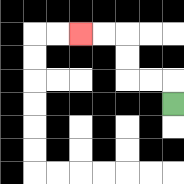{'start': '[7, 4]', 'end': '[3, 1]', 'path_directions': 'U,L,L,U,U,L,L', 'path_coordinates': '[[7, 4], [7, 3], [6, 3], [5, 3], [5, 2], [5, 1], [4, 1], [3, 1]]'}